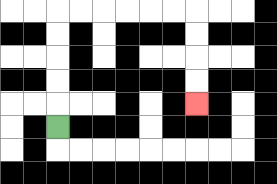{'start': '[2, 5]', 'end': '[8, 4]', 'path_directions': 'U,U,U,U,U,R,R,R,R,R,R,D,D,D,D', 'path_coordinates': '[[2, 5], [2, 4], [2, 3], [2, 2], [2, 1], [2, 0], [3, 0], [4, 0], [5, 0], [6, 0], [7, 0], [8, 0], [8, 1], [8, 2], [8, 3], [8, 4]]'}